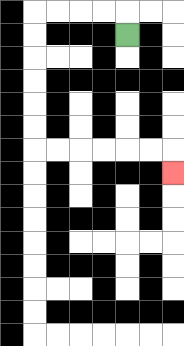{'start': '[5, 1]', 'end': '[7, 7]', 'path_directions': 'U,L,L,L,L,D,D,D,D,D,D,R,R,R,R,R,R,D', 'path_coordinates': '[[5, 1], [5, 0], [4, 0], [3, 0], [2, 0], [1, 0], [1, 1], [1, 2], [1, 3], [1, 4], [1, 5], [1, 6], [2, 6], [3, 6], [4, 6], [5, 6], [6, 6], [7, 6], [7, 7]]'}